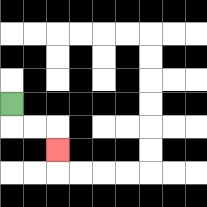{'start': '[0, 4]', 'end': '[2, 6]', 'path_directions': 'D,R,R,D', 'path_coordinates': '[[0, 4], [0, 5], [1, 5], [2, 5], [2, 6]]'}